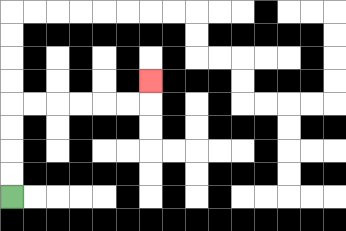{'start': '[0, 8]', 'end': '[6, 3]', 'path_directions': 'U,U,U,U,R,R,R,R,R,R,U', 'path_coordinates': '[[0, 8], [0, 7], [0, 6], [0, 5], [0, 4], [1, 4], [2, 4], [3, 4], [4, 4], [5, 4], [6, 4], [6, 3]]'}